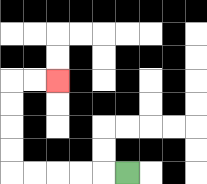{'start': '[5, 7]', 'end': '[2, 3]', 'path_directions': 'L,L,L,L,L,U,U,U,U,R,R', 'path_coordinates': '[[5, 7], [4, 7], [3, 7], [2, 7], [1, 7], [0, 7], [0, 6], [0, 5], [0, 4], [0, 3], [1, 3], [2, 3]]'}